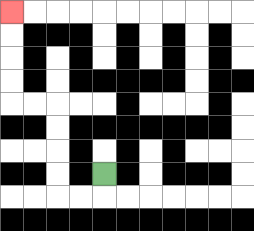{'start': '[4, 7]', 'end': '[0, 0]', 'path_directions': 'D,L,L,U,U,U,U,L,L,U,U,U,U', 'path_coordinates': '[[4, 7], [4, 8], [3, 8], [2, 8], [2, 7], [2, 6], [2, 5], [2, 4], [1, 4], [0, 4], [0, 3], [0, 2], [0, 1], [0, 0]]'}